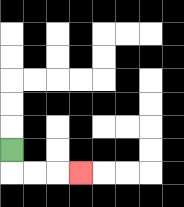{'start': '[0, 6]', 'end': '[3, 7]', 'path_directions': 'D,R,R,R', 'path_coordinates': '[[0, 6], [0, 7], [1, 7], [2, 7], [3, 7]]'}